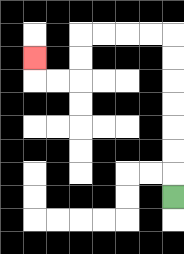{'start': '[7, 8]', 'end': '[1, 2]', 'path_directions': 'U,U,U,U,U,U,U,L,L,L,L,D,D,L,L,U', 'path_coordinates': '[[7, 8], [7, 7], [7, 6], [7, 5], [7, 4], [7, 3], [7, 2], [7, 1], [6, 1], [5, 1], [4, 1], [3, 1], [3, 2], [3, 3], [2, 3], [1, 3], [1, 2]]'}